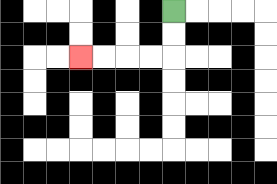{'start': '[7, 0]', 'end': '[3, 2]', 'path_directions': 'D,D,L,L,L,L', 'path_coordinates': '[[7, 0], [7, 1], [7, 2], [6, 2], [5, 2], [4, 2], [3, 2]]'}